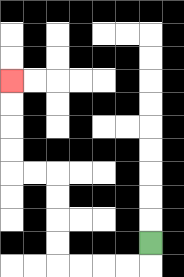{'start': '[6, 10]', 'end': '[0, 3]', 'path_directions': 'D,L,L,L,L,U,U,U,U,L,L,U,U,U,U', 'path_coordinates': '[[6, 10], [6, 11], [5, 11], [4, 11], [3, 11], [2, 11], [2, 10], [2, 9], [2, 8], [2, 7], [1, 7], [0, 7], [0, 6], [0, 5], [0, 4], [0, 3]]'}